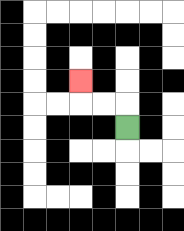{'start': '[5, 5]', 'end': '[3, 3]', 'path_directions': 'U,L,L,U', 'path_coordinates': '[[5, 5], [5, 4], [4, 4], [3, 4], [3, 3]]'}